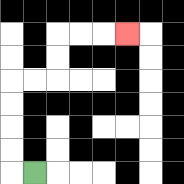{'start': '[1, 7]', 'end': '[5, 1]', 'path_directions': 'L,U,U,U,U,R,R,U,U,R,R,R', 'path_coordinates': '[[1, 7], [0, 7], [0, 6], [0, 5], [0, 4], [0, 3], [1, 3], [2, 3], [2, 2], [2, 1], [3, 1], [4, 1], [5, 1]]'}